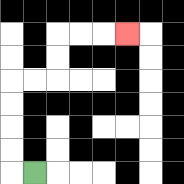{'start': '[1, 7]', 'end': '[5, 1]', 'path_directions': 'L,U,U,U,U,R,R,U,U,R,R,R', 'path_coordinates': '[[1, 7], [0, 7], [0, 6], [0, 5], [0, 4], [0, 3], [1, 3], [2, 3], [2, 2], [2, 1], [3, 1], [4, 1], [5, 1]]'}